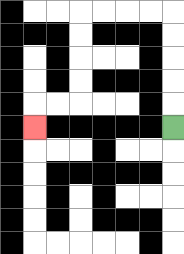{'start': '[7, 5]', 'end': '[1, 5]', 'path_directions': 'U,U,U,U,U,L,L,L,L,D,D,D,D,L,L,D', 'path_coordinates': '[[7, 5], [7, 4], [7, 3], [7, 2], [7, 1], [7, 0], [6, 0], [5, 0], [4, 0], [3, 0], [3, 1], [3, 2], [3, 3], [3, 4], [2, 4], [1, 4], [1, 5]]'}